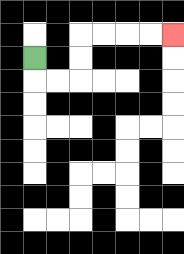{'start': '[1, 2]', 'end': '[7, 1]', 'path_directions': 'D,R,R,U,U,R,R,R,R', 'path_coordinates': '[[1, 2], [1, 3], [2, 3], [3, 3], [3, 2], [3, 1], [4, 1], [5, 1], [6, 1], [7, 1]]'}